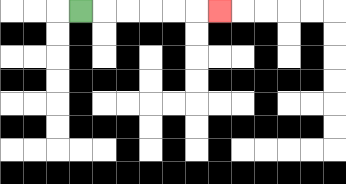{'start': '[3, 0]', 'end': '[9, 0]', 'path_directions': 'R,R,R,R,R,R', 'path_coordinates': '[[3, 0], [4, 0], [5, 0], [6, 0], [7, 0], [8, 0], [9, 0]]'}